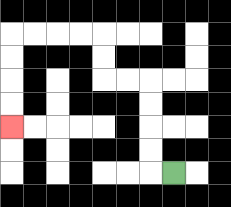{'start': '[7, 7]', 'end': '[0, 5]', 'path_directions': 'L,U,U,U,U,L,L,U,U,L,L,L,L,D,D,D,D', 'path_coordinates': '[[7, 7], [6, 7], [6, 6], [6, 5], [6, 4], [6, 3], [5, 3], [4, 3], [4, 2], [4, 1], [3, 1], [2, 1], [1, 1], [0, 1], [0, 2], [0, 3], [0, 4], [0, 5]]'}